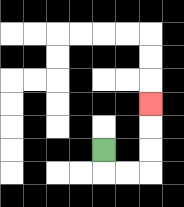{'start': '[4, 6]', 'end': '[6, 4]', 'path_directions': 'D,R,R,U,U,U', 'path_coordinates': '[[4, 6], [4, 7], [5, 7], [6, 7], [6, 6], [6, 5], [6, 4]]'}